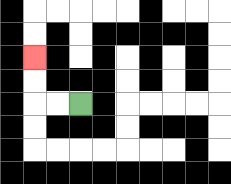{'start': '[3, 4]', 'end': '[1, 2]', 'path_directions': 'L,L,U,U', 'path_coordinates': '[[3, 4], [2, 4], [1, 4], [1, 3], [1, 2]]'}